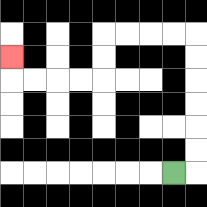{'start': '[7, 7]', 'end': '[0, 2]', 'path_directions': 'R,U,U,U,U,U,U,L,L,L,L,D,D,L,L,L,L,U', 'path_coordinates': '[[7, 7], [8, 7], [8, 6], [8, 5], [8, 4], [8, 3], [8, 2], [8, 1], [7, 1], [6, 1], [5, 1], [4, 1], [4, 2], [4, 3], [3, 3], [2, 3], [1, 3], [0, 3], [0, 2]]'}